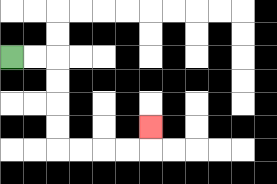{'start': '[0, 2]', 'end': '[6, 5]', 'path_directions': 'R,R,D,D,D,D,R,R,R,R,U', 'path_coordinates': '[[0, 2], [1, 2], [2, 2], [2, 3], [2, 4], [2, 5], [2, 6], [3, 6], [4, 6], [5, 6], [6, 6], [6, 5]]'}